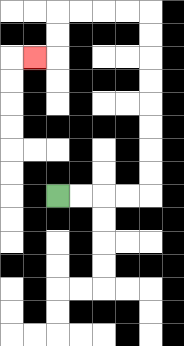{'start': '[2, 8]', 'end': '[1, 2]', 'path_directions': 'R,R,R,R,U,U,U,U,U,U,U,U,L,L,L,L,D,D,L', 'path_coordinates': '[[2, 8], [3, 8], [4, 8], [5, 8], [6, 8], [6, 7], [6, 6], [6, 5], [6, 4], [6, 3], [6, 2], [6, 1], [6, 0], [5, 0], [4, 0], [3, 0], [2, 0], [2, 1], [2, 2], [1, 2]]'}